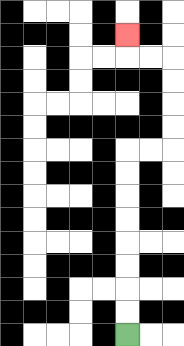{'start': '[5, 14]', 'end': '[5, 1]', 'path_directions': 'U,U,U,U,U,U,U,U,R,R,U,U,U,U,L,L,U', 'path_coordinates': '[[5, 14], [5, 13], [5, 12], [5, 11], [5, 10], [5, 9], [5, 8], [5, 7], [5, 6], [6, 6], [7, 6], [7, 5], [7, 4], [7, 3], [7, 2], [6, 2], [5, 2], [5, 1]]'}